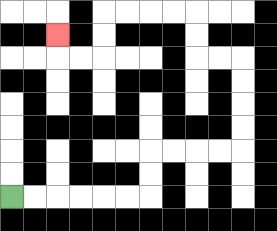{'start': '[0, 8]', 'end': '[2, 1]', 'path_directions': 'R,R,R,R,R,R,U,U,R,R,R,R,U,U,U,U,L,L,U,U,L,L,L,L,D,D,L,L,U', 'path_coordinates': '[[0, 8], [1, 8], [2, 8], [3, 8], [4, 8], [5, 8], [6, 8], [6, 7], [6, 6], [7, 6], [8, 6], [9, 6], [10, 6], [10, 5], [10, 4], [10, 3], [10, 2], [9, 2], [8, 2], [8, 1], [8, 0], [7, 0], [6, 0], [5, 0], [4, 0], [4, 1], [4, 2], [3, 2], [2, 2], [2, 1]]'}